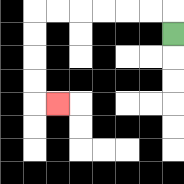{'start': '[7, 1]', 'end': '[2, 4]', 'path_directions': 'U,L,L,L,L,L,L,D,D,D,D,R', 'path_coordinates': '[[7, 1], [7, 0], [6, 0], [5, 0], [4, 0], [3, 0], [2, 0], [1, 0], [1, 1], [1, 2], [1, 3], [1, 4], [2, 4]]'}